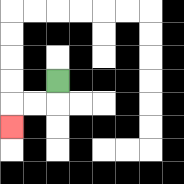{'start': '[2, 3]', 'end': '[0, 5]', 'path_directions': 'D,L,L,D', 'path_coordinates': '[[2, 3], [2, 4], [1, 4], [0, 4], [0, 5]]'}